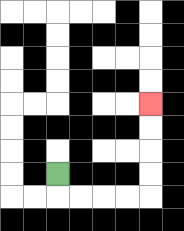{'start': '[2, 7]', 'end': '[6, 4]', 'path_directions': 'D,R,R,R,R,U,U,U,U', 'path_coordinates': '[[2, 7], [2, 8], [3, 8], [4, 8], [5, 8], [6, 8], [6, 7], [6, 6], [6, 5], [6, 4]]'}